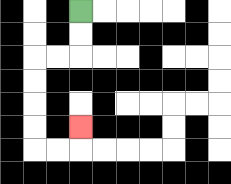{'start': '[3, 0]', 'end': '[3, 5]', 'path_directions': 'D,D,L,L,D,D,D,D,R,R,U', 'path_coordinates': '[[3, 0], [3, 1], [3, 2], [2, 2], [1, 2], [1, 3], [1, 4], [1, 5], [1, 6], [2, 6], [3, 6], [3, 5]]'}